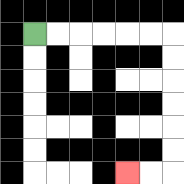{'start': '[1, 1]', 'end': '[5, 7]', 'path_directions': 'R,R,R,R,R,R,D,D,D,D,D,D,L,L', 'path_coordinates': '[[1, 1], [2, 1], [3, 1], [4, 1], [5, 1], [6, 1], [7, 1], [7, 2], [7, 3], [7, 4], [7, 5], [7, 6], [7, 7], [6, 7], [5, 7]]'}